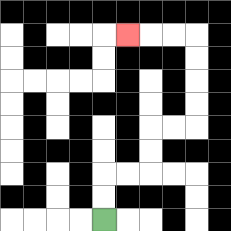{'start': '[4, 9]', 'end': '[5, 1]', 'path_directions': 'U,U,R,R,U,U,R,R,U,U,U,U,L,L,L', 'path_coordinates': '[[4, 9], [4, 8], [4, 7], [5, 7], [6, 7], [6, 6], [6, 5], [7, 5], [8, 5], [8, 4], [8, 3], [8, 2], [8, 1], [7, 1], [6, 1], [5, 1]]'}